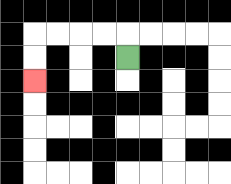{'start': '[5, 2]', 'end': '[1, 3]', 'path_directions': 'U,L,L,L,L,D,D', 'path_coordinates': '[[5, 2], [5, 1], [4, 1], [3, 1], [2, 1], [1, 1], [1, 2], [1, 3]]'}